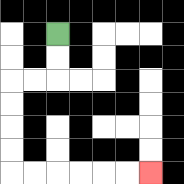{'start': '[2, 1]', 'end': '[6, 7]', 'path_directions': 'D,D,L,L,D,D,D,D,R,R,R,R,R,R', 'path_coordinates': '[[2, 1], [2, 2], [2, 3], [1, 3], [0, 3], [0, 4], [0, 5], [0, 6], [0, 7], [1, 7], [2, 7], [3, 7], [4, 7], [5, 7], [6, 7]]'}